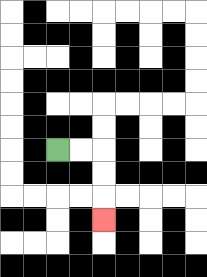{'start': '[2, 6]', 'end': '[4, 9]', 'path_directions': 'R,R,D,D,D', 'path_coordinates': '[[2, 6], [3, 6], [4, 6], [4, 7], [4, 8], [4, 9]]'}